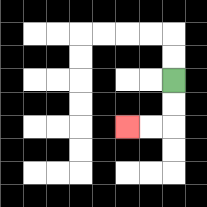{'start': '[7, 3]', 'end': '[5, 5]', 'path_directions': 'D,D,L,L', 'path_coordinates': '[[7, 3], [7, 4], [7, 5], [6, 5], [5, 5]]'}